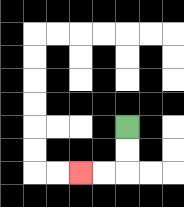{'start': '[5, 5]', 'end': '[3, 7]', 'path_directions': 'D,D,L,L', 'path_coordinates': '[[5, 5], [5, 6], [5, 7], [4, 7], [3, 7]]'}